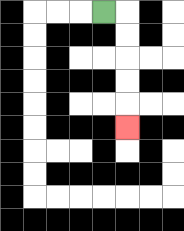{'start': '[4, 0]', 'end': '[5, 5]', 'path_directions': 'R,D,D,D,D,D', 'path_coordinates': '[[4, 0], [5, 0], [5, 1], [5, 2], [5, 3], [5, 4], [5, 5]]'}